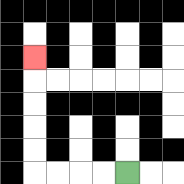{'start': '[5, 7]', 'end': '[1, 2]', 'path_directions': 'L,L,L,L,U,U,U,U,U', 'path_coordinates': '[[5, 7], [4, 7], [3, 7], [2, 7], [1, 7], [1, 6], [1, 5], [1, 4], [1, 3], [1, 2]]'}